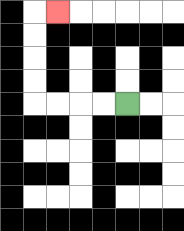{'start': '[5, 4]', 'end': '[2, 0]', 'path_directions': 'L,L,L,L,U,U,U,U,R', 'path_coordinates': '[[5, 4], [4, 4], [3, 4], [2, 4], [1, 4], [1, 3], [1, 2], [1, 1], [1, 0], [2, 0]]'}